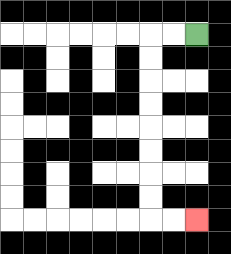{'start': '[8, 1]', 'end': '[8, 9]', 'path_directions': 'L,L,D,D,D,D,D,D,D,D,R,R', 'path_coordinates': '[[8, 1], [7, 1], [6, 1], [6, 2], [6, 3], [6, 4], [6, 5], [6, 6], [6, 7], [6, 8], [6, 9], [7, 9], [8, 9]]'}